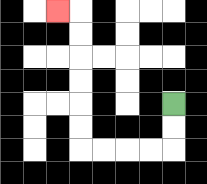{'start': '[7, 4]', 'end': '[2, 0]', 'path_directions': 'D,D,L,L,L,L,U,U,U,U,U,U,L', 'path_coordinates': '[[7, 4], [7, 5], [7, 6], [6, 6], [5, 6], [4, 6], [3, 6], [3, 5], [3, 4], [3, 3], [3, 2], [3, 1], [3, 0], [2, 0]]'}